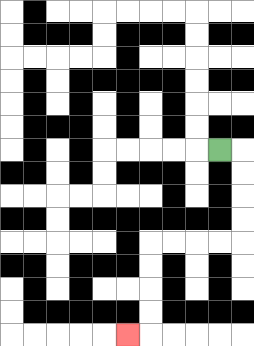{'start': '[9, 6]', 'end': '[5, 14]', 'path_directions': 'R,D,D,D,D,L,L,L,L,D,D,D,D,L', 'path_coordinates': '[[9, 6], [10, 6], [10, 7], [10, 8], [10, 9], [10, 10], [9, 10], [8, 10], [7, 10], [6, 10], [6, 11], [6, 12], [6, 13], [6, 14], [5, 14]]'}